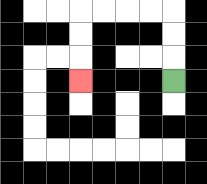{'start': '[7, 3]', 'end': '[3, 3]', 'path_directions': 'U,U,U,L,L,L,L,D,D,D', 'path_coordinates': '[[7, 3], [7, 2], [7, 1], [7, 0], [6, 0], [5, 0], [4, 0], [3, 0], [3, 1], [3, 2], [3, 3]]'}